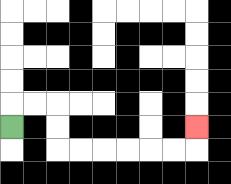{'start': '[0, 5]', 'end': '[8, 5]', 'path_directions': 'U,R,R,D,D,R,R,R,R,R,R,U', 'path_coordinates': '[[0, 5], [0, 4], [1, 4], [2, 4], [2, 5], [2, 6], [3, 6], [4, 6], [5, 6], [6, 6], [7, 6], [8, 6], [8, 5]]'}